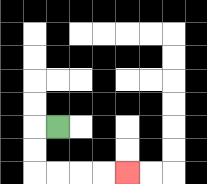{'start': '[2, 5]', 'end': '[5, 7]', 'path_directions': 'L,D,D,R,R,R,R', 'path_coordinates': '[[2, 5], [1, 5], [1, 6], [1, 7], [2, 7], [3, 7], [4, 7], [5, 7]]'}